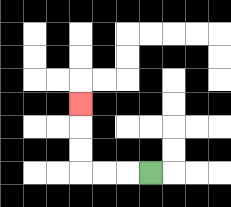{'start': '[6, 7]', 'end': '[3, 4]', 'path_directions': 'L,L,L,U,U,U', 'path_coordinates': '[[6, 7], [5, 7], [4, 7], [3, 7], [3, 6], [3, 5], [3, 4]]'}